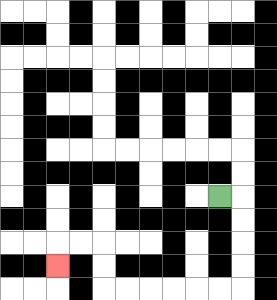{'start': '[9, 8]', 'end': '[2, 11]', 'path_directions': 'R,D,D,D,D,L,L,L,L,L,L,U,U,L,L,D', 'path_coordinates': '[[9, 8], [10, 8], [10, 9], [10, 10], [10, 11], [10, 12], [9, 12], [8, 12], [7, 12], [6, 12], [5, 12], [4, 12], [4, 11], [4, 10], [3, 10], [2, 10], [2, 11]]'}